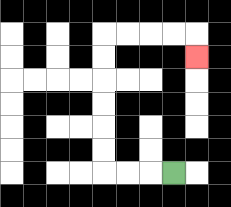{'start': '[7, 7]', 'end': '[8, 2]', 'path_directions': 'L,L,L,U,U,U,U,U,U,R,R,R,R,D', 'path_coordinates': '[[7, 7], [6, 7], [5, 7], [4, 7], [4, 6], [4, 5], [4, 4], [4, 3], [4, 2], [4, 1], [5, 1], [6, 1], [7, 1], [8, 1], [8, 2]]'}